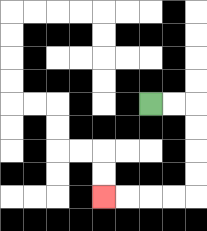{'start': '[6, 4]', 'end': '[4, 8]', 'path_directions': 'R,R,D,D,D,D,L,L,L,L', 'path_coordinates': '[[6, 4], [7, 4], [8, 4], [8, 5], [8, 6], [8, 7], [8, 8], [7, 8], [6, 8], [5, 8], [4, 8]]'}